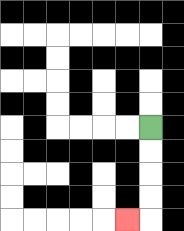{'start': '[6, 5]', 'end': '[5, 9]', 'path_directions': 'D,D,D,D,L', 'path_coordinates': '[[6, 5], [6, 6], [6, 7], [6, 8], [6, 9], [5, 9]]'}